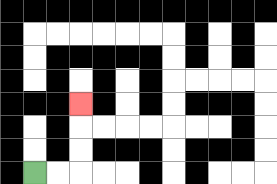{'start': '[1, 7]', 'end': '[3, 4]', 'path_directions': 'R,R,U,U,U', 'path_coordinates': '[[1, 7], [2, 7], [3, 7], [3, 6], [3, 5], [3, 4]]'}